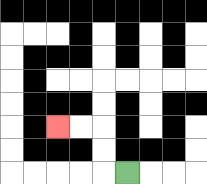{'start': '[5, 7]', 'end': '[2, 5]', 'path_directions': 'L,U,U,L,L', 'path_coordinates': '[[5, 7], [4, 7], [4, 6], [4, 5], [3, 5], [2, 5]]'}